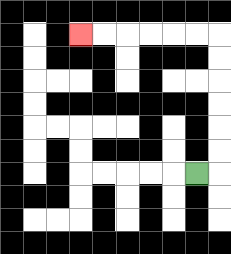{'start': '[8, 7]', 'end': '[3, 1]', 'path_directions': 'R,U,U,U,U,U,U,L,L,L,L,L,L', 'path_coordinates': '[[8, 7], [9, 7], [9, 6], [9, 5], [9, 4], [9, 3], [9, 2], [9, 1], [8, 1], [7, 1], [6, 1], [5, 1], [4, 1], [3, 1]]'}